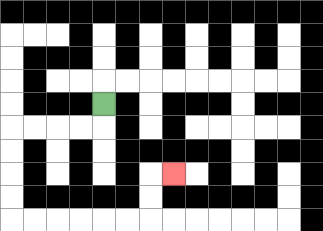{'start': '[4, 4]', 'end': '[7, 7]', 'path_directions': 'D,L,L,L,L,D,D,D,D,R,R,R,R,R,R,U,U,R', 'path_coordinates': '[[4, 4], [4, 5], [3, 5], [2, 5], [1, 5], [0, 5], [0, 6], [0, 7], [0, 8], [0, 9], [1, 9], [2, 9], [3, 9], [4, 9], [5, 9], [6, 9], [6, 8], [6, 7], [7, 7]]'}